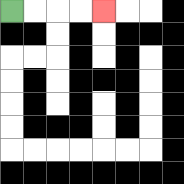{'start': '[0, 0]', 'end': '[4, 0]', 'path_directions': 'R,R,R,R', 'path_coordinates': '[[0, 0], [1, 0], [2, 0], [3, 0], [4, 0]]'}